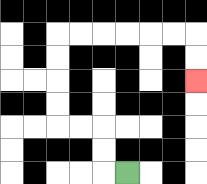{'start': '[5, 7]', 'end': '[8, 3]', 'path_directions': 'L,U,U,L,L,U,U,U,U,R,R,R,R,R,R,D,D', 'path_coordinates': '[[5, 7], [4, 7], [4, 6], [4, 5], [3, 5], [2, 5], [2, 4], [2, 3], [2, 2], [2, 1], [3, 1], [4, 1], [5, 1], [6, 1], [7, 1], [8, 1], [8, 2], [8, 3]]'}